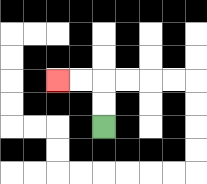{'start': '[4, 5]', 'end': '[2, 3]', 'path_directions': 'U,U,L,L', 'path_coordinates': '[[4, 5], [4, 4], [4, 3], [3, 3], [2, 3]]'}